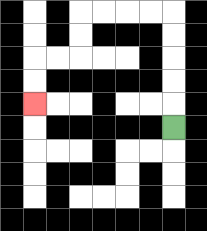{'start': '[7, 5]', 'end': '[1, 4]', 'path_directions': 'U,U,U,U,U,L,L,L,L,D,D,L,L,D,D', 'path_coordinates': '[[7, 5], [7, 4], [7, 3], [7, 2], [7, 1], [7, 0], [6, 0], [5, 0], [4, 0], [3, 0], [3, 1], [3, 2], [2, 2], [1, 2], [1, 3], [1, 4]]'}